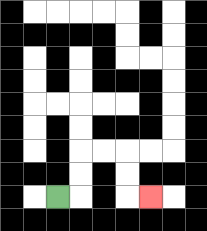{'start': '[2, 8]', 'end': '[6, 8]', 'path_directions': 'R,U,U,R,R,D,D,R', 'path_coordinates': '[[2, 8], [3, 8], [3, 7], [3, 6], [4, 6], [5, 6], [5, 7], [5, 8], [6, 8]]'}